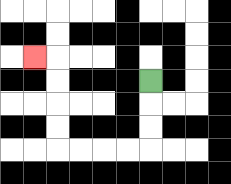{'start': '[6, 3]', 'end': '[1, 2]', 'path_directions': 'D,D,D,L,L,L,L,U,U,U,U,L', 'path_coordinates': '[[6, 3], [6, 4], [6, 5], [6, 6], [5, 6], [4, 6], [3, 6], [2, 6], [2, 5], [2, 4], [2, 3], [2, 2], [1, 2]]'}